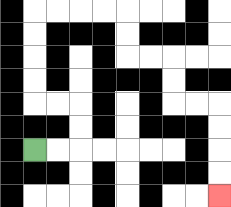{'start': '[1, 6]', 'end': '[9, 8]', 'path_directions': 'R,R,U,U,L,L,U,U,U,U,R,R,R,R,D,D,R,R,D,D,R,R,D,D,D,D', 'path_coordinates': '[[1, 6], [2, 6], [3, 6], [3, 5], [3, 4], [2, 4], [1, 4], [1, 3], [1, 2], [1, 1], [1, 0], [2, 0], [3, 0], [4, 0], [5, 0], [5, 1], [5, 2], [6, 2], [7, 2], [7, 3], [7, 4], [8, 4], [9, 4], [9, 5], [9, 6], [9, 7], [9, 8]]'}